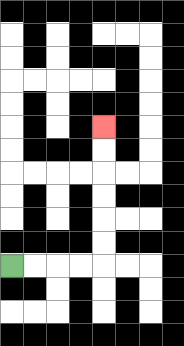{'start': '[0, 11]', 'end': '[4, 5]', 'path_directions': 'R,R,R,R,U,U,U,U,U,U', 'path_coordinates': '[[0, 11], [1, 11], [2, 11], [3, 11], [4, 11], [4, 10], [4, 9], [4, 8], [4, 7], [4, 6], [4, 5]]'}